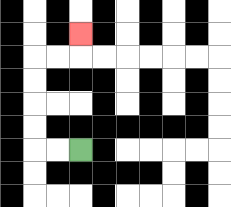{'start': '[3, 6]', 'end': '[3, 1]', 'path_directions': 'L,L,U,U,U,U,R,R,U', 'path_coordinates': '[[3, 6], [2, 6], [1, 6], [1, 5], [1, 4], [1, 3], [1, 2], [2, 2], [3, 2], [3, 1]]'}